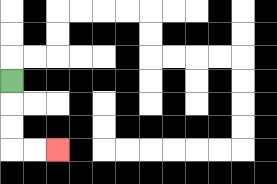{'start': '[0, 3]', 'end': '[2, 6]', 'path_directions': 'D,D,D,R,R', 'path_coordinates': '[[0, 3], [0, 4], [0, 5], [0, 6], [1, 6], [2, 6]]'}